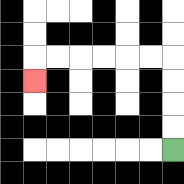{'start': '[7, 6]', 'end': '[1, 3]', 'path_directions': 'U,U,U,U,L,L,L,L,L,L,D', 'path_coordinates': '[[7, 6], [7, 5], [7, 4], [7, 3], [7, 2], [6, 2], [5, 2], [4, 2], [3, 2], [2, 2], [1, 2], [1, 3]]'}